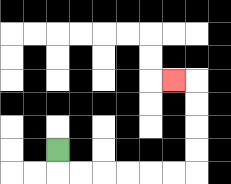{'start': '[2, 6]', 'end': '[7, 3]', 'path_directions': 'D,R,R,R,R,R,R,U,U,U,U,L', 'path_coordinates': '[[2, 6], [2, 7], [3, 7], [4, 7], [5, 7], [6, 7], [7, 7], [8, 7], [8, 6], [8, 5], [8, 4], [8, 3], [7, 3]]'}